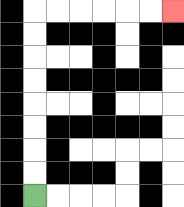{'start': '[1, 8]', 'end': '[7, 0]', 'path_directions': 'U,U,U,U,U,U,U,U,R,R,R,R,R,R', 'path_coordinates': '[[1, 8], [1, 7], [1, 6], [1, 5], [1, 4], [1, 3], [1, 2], [1, 1], [1, 0], [2, 0], [3, 0], [4, 0], [5, 0], [6, 0], [7, 0]]'}